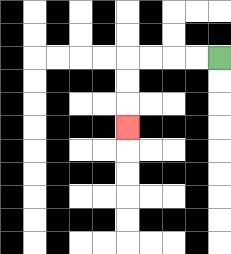{'start': '[9, 2]', 'end': '[5, 5]', 'path_directions': 'L,L,L,L,D,D,D', 'path_coordinates': '[[9, 2], [8, 2], [7, 2], [6, 2], [5, 2], [5, 3], [5, 4], [5, 5]]'}